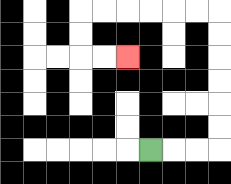{'start': '[6, 6]', 'end': '[5, 2]', 'path_directions': 'R,R,R,U,U,U,U,U,U,L,L,L,L,L,L,D,D,R,R', 'path_coordinates': '[[6, 6], [7, 6], [8, 6], [9, 6], [9, 5], [9, 4], [9, 3], [9, 2], [9, 1], [9, 0], [8, 0], [7, 0], [6, 0], [5, 0], [4, 0], [3, 0], [3, 1], [3, 2], [4, 2], [5, 2]]'}